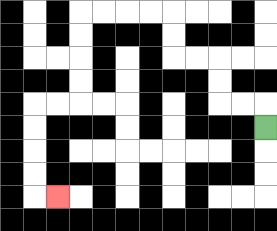{'start': '[11, 5]', 'end': '[2, 8]', 'path_directions': 'U,L,L,U,U,L,L,U,U,L,L,L,L,D,D,D,D,L,L,D,D,D,D,R', 'path_coordinates': '[[11, 5], [11, 4], [10, 4], [9, 4], [9, 3], [9, 2], [8, 2], [7, 2], [7, 1], [7, 0], [6, 0], [5, 0], [4, 0], [3, 0], [3, 1], [3, 2], [3, 3], [3, 4], [2, 4], [1, 4], [1, 5], [1, 6], [1, 7], [1, 8], [2, 8]]'}